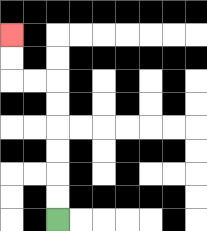{'start': '[2, 9]', 'end': '[0, 1]', 'path_directions': 'U,U,U,U,U,U,L,L,U,U', 'path_coordinates': '[[2, 9], [2, 8], [2, 7], [2, 6], [2, 5], [2, 4], [2, 3], [1, 3], [0, 3], [0, 2], [0, 1]]'}